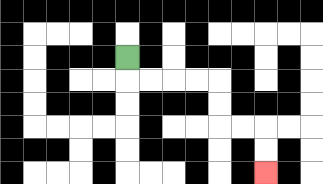{'start': '[5, 2]', 'end': '[11, 7]', 'path_directions': 'D,R,R,R,R,D,D,R,R,D,D', 'path_coordinates': '[[5, 2], [5, 3], [6, 3], [7, 3], [8, 3], [9, 3], [9, 4], [9, 5], [10, 5], [11, 5], [11, 6], [11, 7]]'}